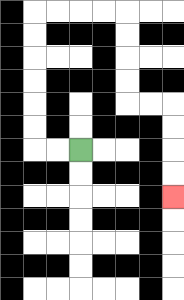{'start': '[3, 6]', 'end': '[7, 8]', 'path_directions': 'L,L,U,U,U,U,U,U,R,R,R,R,D,D,D,D,R,R,D,D,D,D', 'path_coordinates': '[[3, 6], [2, 6], [1, 6], [1, 5], [1, 4], [1, 3], [1, 2], [1, 1], [1, 0], [2, 0], [3, 0], [4, 0], [5, 0], [5, 1], [5, 2], [5, 3], [5, 4], [6, 4], [7, 4], [7, 5], [7, 6], [7, 7], [7, 8]]'}